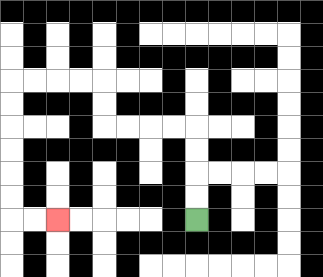{'start': '[8, 9]', 'end': '[2, 9]', 'path_directions': 'U,U,U,U,L,L,L,L,U,U,L,L,L,L,D,D,D,D,D,D,R,R', 'path_coordinates': '[[8, 9], [8, 8], [8, 7], [8, 6], [8, 5], [7, 5], [6, 5], [5, 5], [4, 5], [4, 4], [4, 3], [3, 3], [2, 3], [1, 3], [0, 3], [0, 4], [0, 5], [0, 6], [0, 7], [0, 8], [0, 9], [1, 9], [2, 9]]'}